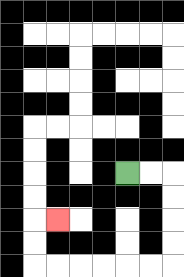{'start': '[5, 7]', 'end': '[2, 9]', 'path_directions': 'R,R,D,D,D,D,L,L,L,L,L,L,U,U,R', 'path_coordinates': '[[5, 7], [6, 7], [7, 7], [7, 8], [7, 9], [7, 10], [7, 11], [6, 11], [5, 11], [4, 11], [3, 11], [2, 11], [1, 11], [1, 10], [1, 9], [2, 9]]'}